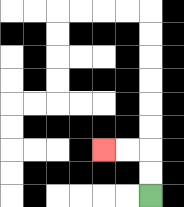{'start': '[6, 8]', 'end': '[4, 6]', 'path_directions': 'U,U,L,L', 'path_coordinates': '[[6, 8], [6, 7], [6, 6], [5, 6], [4, 6]]'}